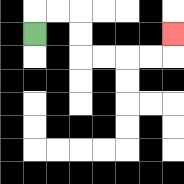{'start': '[1, 1]', 'end': '[7, 1]', 'path_directions': 'U,R,R,D,D,R,R,R,R,U', 'path_coordinates': '[[1, 1], [1, 0], [2, 0], [3, 0], [3, 1], [3, 2], [4, 2], [5, 2], [6, 2], [7, 2], [7, 1]]'}